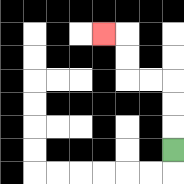{'start': '[7, 6]', 'end': '[4, 1]', 'path_directions': 'U,U,U,L,L,U,U,L', 'path_coordinates': '[[7, 6], [7, 5], [7, 4], [7, 3], [6, 3], [5, 3], [5, 2], [5, 1], [4, 1]]'}